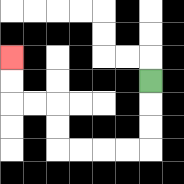{'start': '[6, 3]', 'end': '[0, 2]', 'path_directions': 'D,D,D,L,L,L,L,U,U,L,L,U,U', 'path_coordinates': '[[6, 3], [6, 4], [6, 5], [6, 6], [5, 6], [4, 6], [3, 6], [2, 6], [2, 5], [2, 4], [1, 4], [0, 4], [0, 3], [0, 2]]'}